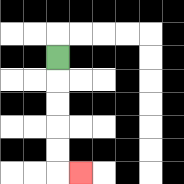{'start': '[2, 2]', 'end': '[3, 7]', 'path_directions': 'D,D,D,D,D,R', 'path_coordinates': '[[2, 2], [2, 3], [2, 4], [2, 5], [2, 6], [2, 7], [3, 7]]'}